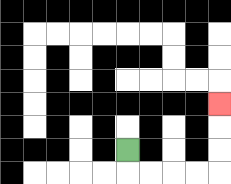{'start': '[5, 6]', 'end': '[9, 4]', 'path_directions': 'D,R,R,R,R,U,U,U', 'path_coordinates': '[[5, 6], [5, 7], [6, 7], [7, 7], [8, 7], [9, 7], [9, 6], [9, 5], [9, 4]]'}